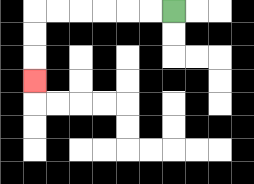{'start': '[7, 0]', 'end': '[1, 3]', 'path_directions': 'L,L,L,L,L,L,D,D,D', 'path_coordinates': '[[7, 0], [6, 0], [5, 0], [4, 0], [3, 0], [2, 0], [1, 0], [1, 1], [1, 2], [1, 3]]'}